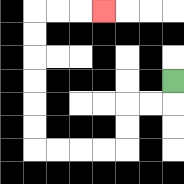{'start': '[7, 3]', 'end': '[4, 0]', 'path_directions': 'D,L,L,D,D,L,L,L,L,U,U,U,U,U,U,R,R,R', 'path_coordinates': '[[7, 3], [7, 4], [6, 4], [5, 4], [5, 5], [5, 6], [4, 6], [3, 6], [2, 6], [1, 6], [1, 5], [1, 4], [1, 3], [1, 2], [1, 1], [1, 0], [2, 0], [3, 0], [4, 0]]'}